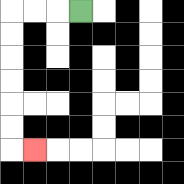{'start': '[3, 0]', 'end': '[1, 6]', 'path_directions': 'L,L,L,D,D,D,D,D,D,R', 'path_coordinates': '[[3, 0], [2, 0], [1, 0], [0, 0], [0, 1], [0, 2], [0, 3], [0, 4], [0, 5], [0, 6], [1, 6]]'}